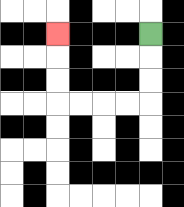{'start': '[6, 1]', 'end': '[2, 1]', 'path_directions': 'D,D,D,L,L,L,L,U,U,U', 'path_coordinates': '[[6, 1], [6, 2], [6, 3], [6, 4], [5, 4], [4, 4], [3, 4], [2, 4], [2, 3], [2, 2], [2, 1]]'}